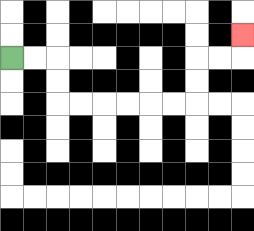{'start': '[0, 2]', 'end': '[10, 1]', 'path_directions': 'R,R,D,D,R,R,R,R,R,R,U,U,R,R,U', 'path_coordinates': '[[0, 2], [1, 2], [2, 2], [2, 3], [2, 4], [3, 4], [4, 4], [5, 4], [6, 4], [7, 4], [8, 4], [8, 3], [8, 2], [9, 2], [10, 2], [10, 1]]'}